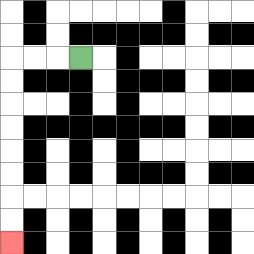{'start': '[3, 2]', 'end': '[0, 10]', 'path_directions': 'L,L,L,D,D,D,D,D,D,D,D', 'path_coordinates': '[[3, 2], [2, 2], [1, 2], [0, 2], [0, 3], [0, 4], [0, 5], [0, 6], [0, 7], [0, 8], [0, 9], [0, 10]]'}